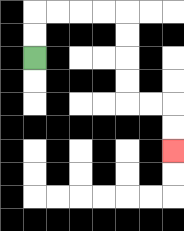{'start': '[1, 2]', 'end': '[7, 6]', 'path_directions': 'U,U,R,R,R,R,D,D,D,D,R,R,D,D', 'path_coordinates': '[[1, 2], [1, 1], [1, 0], [2, 0], [3, 0], [4, 0], [5, 0], [5, 1], [5, 2], [5, 3], [5, 4], [6, 4], [7, 4], [7, 5], [7, 6]]'}